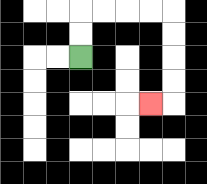{'start': '[3, 2]', 'end': '[6, 4]', 'path_directions': 'U,U,R,R,R,R,D,D,D,D,L', 'path_coordinates': '[[3, 2], [3, 1], [3, 0], [4, 0], [5, 0], [6, 0], [7, 0], [7, 1], [7, 2], [7, 3], [7, 4], [6, 4]]'}